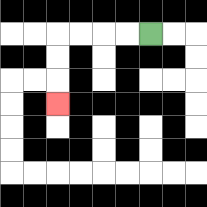{'start': '[6, 1]', 'end': '[2, 4]', 'path_directions': 'L,L,L,L,D,D,D', 'path_coordinates': '[[6, 1], [5, 1], [4, 1], [3, 1], [2, 1], [2, 2], [2, 3], [2, 4]]'}